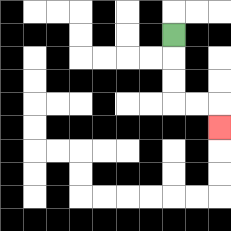{'start': '[7, 1]', 'end': '[9, 5]', 'path_directions': 'D,D,D,R,R,D', 'path_coordinates': '[[7, 1], [7, 2], [7, 3], [7, 4], [8, 4], [9, 4], [9, 5]]'}